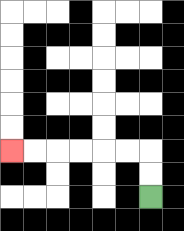{'start': '[6, 8]', 'end': '[0, 6]', 'path_directions': 'U,U,L,L,L,L,L,L', 'path_coordinates': '[[6, 8], [6, 7], [6, 6], [5, 6], [4, 6], [3, 6], [2, 6], [1, 6], [0, 6]]'}